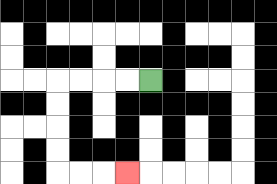{'start': '[6, 3]', 'end': '[5, 7]', 'path_directions': 'L,L,L,L,D,D,D,D,R,R,R', 'path_coordinates': '[[6, 3], [5, 3], [4, 3], [3, 3], [2, 3], [2, 4], [2, 5], [2, 6], [2, 7], [3, 7], [4, 7], [5, 7]]'}